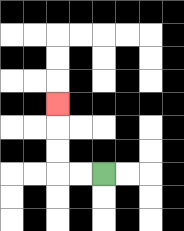{'start': '[4, 7]', 'end': '[2, 4]', 'path_directions': 'L,L,U,U,U', 'path_coordinates': '[[4, 7], [3, 7], [2, 7], [2, 6], [2, 5], [2, 4]]'}